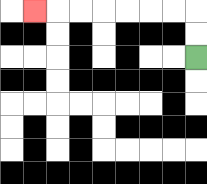{'start': '[8, 2]', 'end': '[1, 0]', 'path_directions': 'U,U,L,L,L,L,L,L,L', 'path_coordinates': '[[8, 2], [8, 1], [8, 0], [7, 0], [6, 0], [5, 0], [4, 0], [3, 0], [2, 0], [1, 0]]'}